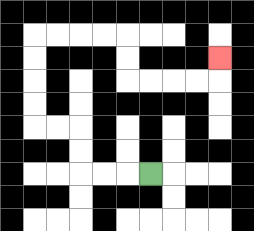{'start': '[6, 7]', 'end': '[9, 2]', 'path_directions': 'L,L,L,U,U,L,L,U,U,U,U,R,R,R,R,D,D,R,R,R,R,U', 'path_coordinates': '[[6, 7], [5, 7], [4, 7], [3, 7], [3, 6], [3, 5], [2, 5], [1, 5], [1, 4], [1, 3], [1, 2], [1, 1], [2, 1], [3, 1], [4, 1], [5, 1], [5, 2], [5, 3], [6, 3], [7, 3], [8, 3], [9, 3], [9, 2]]'}